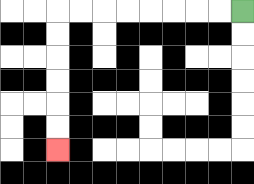{'start': '[10, 0]', 'end': '[2, 6]', 'path_directions': 'L,L,L,L,L,L,L,L,D,D,D,D,D,D', 'path_coordinates': '[[10, 0], [9, 0], [8, 0], [7, 0], [6, 0], [5, 0], [4, 0], [3, 0], [2, 0], [2, 1], [2, 2], [2, 3], [2, 4], [2, 5], [2, 6]]'}